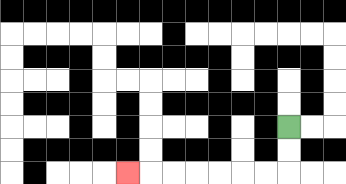{'start': '[12, 5]', 'end': '[5, 7]', 'path_directions': 'D,D,L,L,L,L,L,L,L', 'path_coordinates': '[[12, 5], [12, 6], [12, 7], [11, 7], [10, 7], [9, 7], [8, 7], [7, 7], [6, 7], [5, 7]]'}